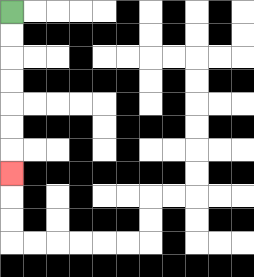{'start': '[0, 0]', 'end': '[0, 7]', 'path_directions': 'D,D,D,D,D,D,D', 'path_coordinates': '[[0, 0], [0, 1], [0, 2], [0, 3], [0, 4], [0, 5], [0, 6], [0, 7]]'}